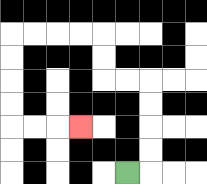{'start': '[5, 7]', 'end': '[3, 5]', 'path_directions': 'R,U,U,U,U,L,L,U,U,L,L,L,L,D,D,D,D,R,R,R', 'path_coordinates': '[[5, 7], [6, 7], [6, 6], [6, 5], [6, 4], [6, 3], [5, 3], [4, 3], [4, 2], [4, 1], [3, 1], [2, 1], [1, 1], [0, 1], [0, 2], [0, 3], [0, 4], [0, 5], [1, 5], [2, 5], [3, 5]]'}